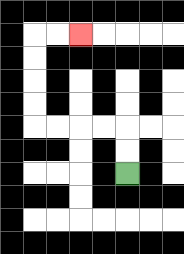{'start': '[5, 7]', 'end': '[3, 1]', 'path_directions': 'U,U,L,L,L,L,U,U,U,U,R,R', 'path_coordinates': '[[5, 7], [5, 6], [5, 5], [4, 5], [3, 5], [2, 5], [1, 5], [1, 4], [1, 3], [1, 2], [1, 1], [2, 1], [3, 1]]'}